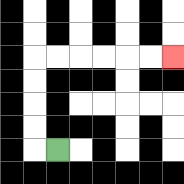{'start': '[2, 6]', 'end': '[7, 2]', 'path_directions': 'L,U,U,U,U,R,R,R,R,R,R', 'path_coordinates': '[[2, 6], [1, 6], [1, 5], [1, 4], [1, 3], [1, 2], [2, 2], [3, 2], [4, 2], [5, 2], [6, 2], [7, 2]]'}